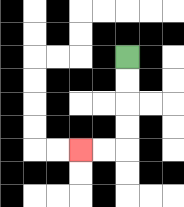{'start': '[5, 2]', 'end': '[3, 6]', 'path_directions': 'D,D,D,D,L,L', 'path_coordinates': '[[5, 2], [5, 3], [5, 4], [5, 5], [5, 6], [4, 6], [3, 6]]'}